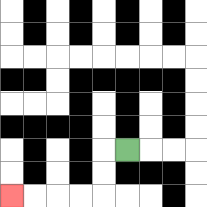{'start': '[5, 6]', 'end': '[0, 8]', 'path_directions': 'L,D,D,L,L,L,L', 'path_coordinates': '[[5, 6], [4, 6], [4, 7], [4, 8], [3, 8], [2, 8], [1, 8], [0, 8]]'}